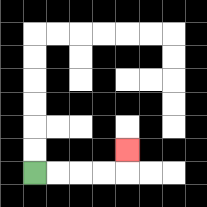{'start': '[1, 7]', 'end': '[5, 6]', 'path_directions': 'R,R,R,R,U', 'path_coordinates': '[[1, 7], [2, 7], [3, 7], [4, 7], [5, 7], [5, 6]]'}